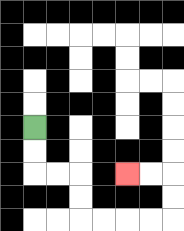{'start': '[1, 5]', 'end': '[5, 7]', 'path_directions': 'D,D,R,R,D,D,R,R,R,R,U,U,L,L', 'path_coordinates': '[[1, 5], [1, 6], [1, 7], [2, 7], [3, 7], [3, 8], [3, 9], [4, 9], [5, 9], [6, 9], [7, 9], [7, 8], [7, 7], [6, 7], [5, 7]]'}